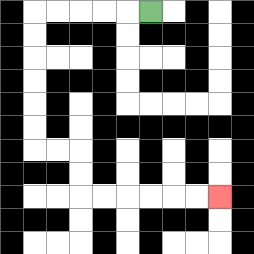{'start': '[6, 0]', 'end': '[9, 8]', 'path_directions': 'L,L,L,L,L,D,D,D,D,D,D,R,R,D,D,R,R,R,R,R,R', 'path_coordinates': '[[6, 0], [5, 0], [4, 0], [3, 0], [2, 0], [1, 0], [1, 1], [1, 2], [1, 3], [1, 4], [1, 5], [1, 6], [2, 6], [3, 6], [3, 7], [3, 8], [4, 8], [5, 8], [6, 8], [7, 8], [8, 8], [9, 8]]'}